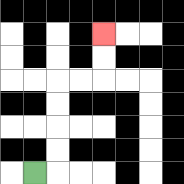{'start': '[1, 7]', 'end': '[4, 1]', 'path_directions': 'R,U,U,U,U,R,R,U,U', 'path_coordinates': '[[1, 7], [2, 7], [2, 6], [2, 5], [2, 4], [2, 3], [3, 3], [4, 3], [4, 2], [4, 1]]'}